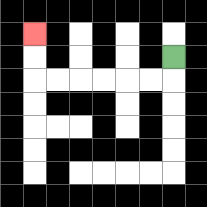{'start': '[7, 2]', 'end': '[1, 1]', 'path_directions': 'D,L,L,L,L,L,L,U,U', 'path_coordinates': '[[7, 2], [7, 3], [6, 3], [5, 3], [4, 3], [3, 3], [2, 3], [1, 3], [1, 2], [1, 1]]'}